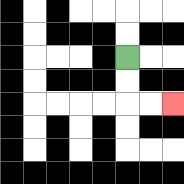{'start': '[5, 2]', 'end': '[7, 4]', 'path_directions': 'D,D,R,R', 'path_coordinates': '[[5, 2], [5, 3], [5, 4], [6, 4], [7, 4]]'}